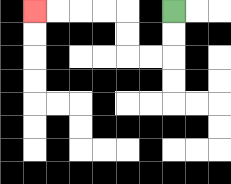{'start': '[7, 0]', 'end': '[1, 0]', 'path_directions': 'D,D,L,L,U,U,L,L,L,L', 'path_coordinates': '[[7, 0], [7, 1], [7, 2], [6, 2], [5, 2], [5, 1], [5, 0], [4, 0], [3, 0], [2, 0], [1, 0]]'}